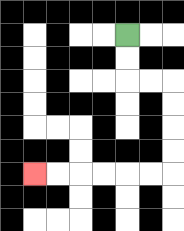{'start': '[5, 1]', 'end': '[1, 7]', 'path_directions': 'D,D,R,R,D,D,D,D,L,L,L,L,L,L', 'path_coordinates': '[[5, 1], [5, 2], [5, 3], [6, 3], [7, 3], [7, 4], [7, 5], [7, 6], [7, 7], [6, 7], [5, 7], [4, 7], [3, 7], [2, 7], [1, 7]]'}